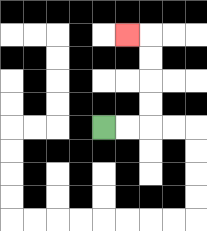{'start': '[4, 5]', 'end': '[5, 1]', 'path_directions': 'R,R,U,U,U,U,L', 'path_coordinates': '[[4, 5], [5, 5], [6, 5], [6, 4], [6, 3], [6, 2], [6, 1], [5, 1]]'}